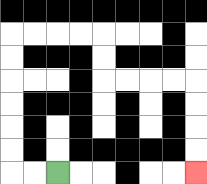{'start': '[2, 7]', 'end': '[8, 7]', 'path_directions': 'L,L,U,U,U,U,U,U,R,R,R,R,D,D,R,R,R,R,D,D,D,D', 'path_coordinates': '[[2, 7], [1, 7], [0, 7], [0, 6], [0, 5], [0, 4], [0, 3], [0, 2], [0, 1], [1, 1], [2, 1], [3, 1], [4, 1], [4, 2], [4, 3], [5, 3], [6, 3], [7, 3], [8, 3], [8, 4], [8, 5], [8, 6], [8, 7]]'}